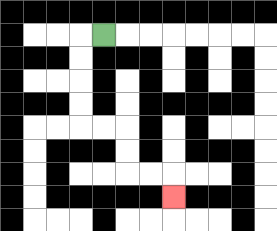{'start': '[4, 1]', 'end': '[7, 8]', 'path_directions': 'L,D,D,D,D,R,R,D,D,R,R,D', 'path_coordinates': '[[4, 1], [3, 1], [3, 2], [3, 3], [3, 4], [3, 5], [4, 5], [5, 5], [5, 6], [5, 7], [6, 7], [7, 7], [7, 8]]'}